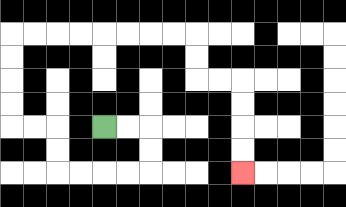{'start': '[4, 5]', 'end': '[10, 7]', 'path_directions': 'R,R,D,D,L,L,L,L,U,U,L,L,U,U,U,U,R,R,R,R,R,R,R,R,D,D,R,R,D,D,D,D', 'path_coordinates': '[[4, 5], [5, 5], [6, 5], [6, 6], [6, 7], [5, 7], [4, 7], [3, 7], [2, 7], [2, 6], [2, 5], [1, 5], [0, 5], [0, 4], [0, 3], [0, 2], [0, 1], [1, 1], [2, 1], [3, 1], [4, 1], [5, 1], [6, 1], [7, 1], [8, 1], [8, 2], [8, 3], [9, 3], [10, 3], [10, 4], [10, 5], [10, 6], [10, 7]]'}